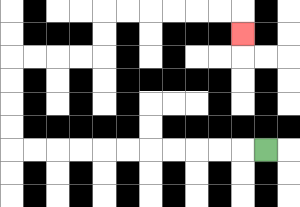{'start': '[11, 6]', 'end': '[10, 1]', 'path_directions': 'L,L,L,L,L,L,L,L,L,L,L,U,U,U,U,R,R,R,R,U,U,R,R,R,R,R,R,D', 'path_coordinates': '[[11, 6], [10, 6], [9, 6], [8, 6], [7, 6], [6, 6], [5, 6], [4, 6], [3, 6], [2, 6], [1, 6], [0, 6], [0, 5], [0, 4], [0, 3], [0, 2], [1, 2], [2, 2], [3, 2], [4, 2], [4, 1], [4, 0], [5, 0], [6, 0], [7, 0], [8, 0], [9, 0], [10, 0], [10, 1]]'}